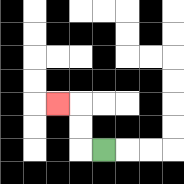{'start': '[4, 6]', 'end': '[2, 4]', 'path_directions': 'L,U,U,L', 'path_coordinates': '[[4, 6], [3, 6], [3, 5], [3, 4], [2, 4]]'}